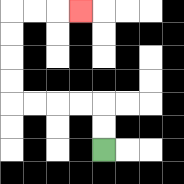{'start': '[4, 6]', 'end': '[3, 0]', 'path_directions': 'U,U,L,L,L,L,U,U,U,U,R,R,R', 'path_coordinates': '[[4, 6], [4, 5], [4, 4], [3, 4], [2, 4], [1, 4], [0, 4], [0, 3], [0, 2], [0, 1], [0, 0], [1, 0], [2, 0], [3, 0]]'}